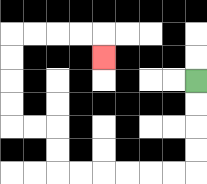{'start': '[8, 3]', 'end': '[4, 2]', 'path_directions': 'D,D,D,D,L,L,L,L,L,L,U,U,L,L,U,U,U,U,R,R,R,R,D', 'path_coordinates': '[[8, 3], [8, 4], [8, 5], [8, 6], [8, 7], [7, 7], [6, 7], [5, 7], [4, 7], [3, 7], [2, 7], [2, 6], [2, 5], [1, 5], [0, 5], [0, 4], [0, 3], [0, 2], [0, 1], [1, 1], [2, 1], [3, 1], [4, 1], [4, 2]]'}